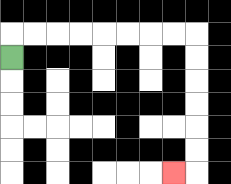{'start': '[0, 2]', 'end': '[7, 7]', 'path_directions': 'U,R,R,R,R,R,R,R,R,D,D,D,D,D,D,L', 'path_coordinates': '[[0, 2], [0, 1], [1, 1], [2, 1], [3, 1], [4, 1], [5, 1], [6, 1], [7, 1], [8, 1], [8, 2], [8, 3], [8, 4], [8, 5], [8, 6], [8, 7], [7, 7]]'}